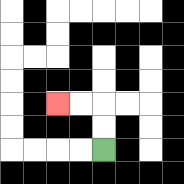{'start': '[4, 6]', 'end': '[2, 4]', 'path_directions': 'U,U,L,L', 'path_coordinates': '[[4, 6], [4, 5], [4, 4], [3, 4], [2, 4]]'}